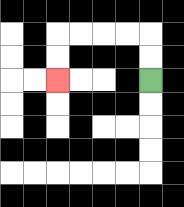{'start': '[6, 3]', 'end': '[2, 3]', 'path_directions': 'U,U,L,L,L,L,D,D', 'path_coordinates': '[[6, 3], [6, 2], [6, 1], [5, 1], [4, 1], [3, 1], [2, 1], [2, 2], [2, 3]]'}